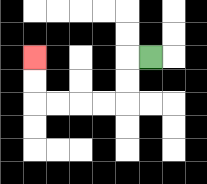{'start': '[6, 2]', 'end': '[1, 2]', 'path_directions': 'L,D,D,L,L,L,L,U,U', 'path_coordinates': '[[6, 2], [5, 2], [5, 3], [5, 4], [4, 4], [3, 4], [2, 4], [1, 4], [1, 3], [1, 2]]'}